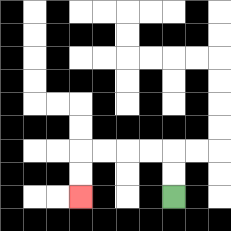{'start': '[7, 8]', 'end': '[3, 8]', 'path_directions': 'U,U,L,L,L,L,D,D', 'path_coordinates': '[[7, 8], [7, 7], [7, 6], [6, 6], [5, 6], [4, 6], [3, 6], [3, 7], [3, 8]]'}